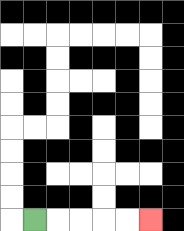{'start': '[1, 9]', 'end': '[6, 9]', 'path_directions': 'R,R,R,R,R', 'path_coordinates': '[[1, 9], [2, 9], [3, 9], [4, 9], [5, 9], [6, 9]]'}